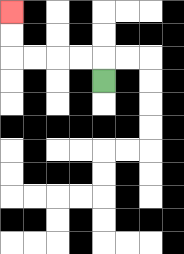{'start': '[4, 3]', 'end': '[0, 0]', 'path_directions': 'U,L,L,L,L,U,U', 'path_coordinates': '[[4, 3], [4, 2], [3, 2], [2, 2], [1, 2], [0, 2], [0, 1], [0, 0]]'}